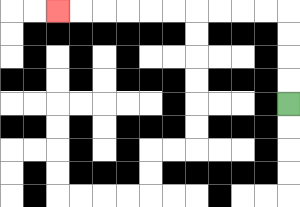{'start': '[12, 4]', 'end': '[2, 0]', 'path_directions': 'U,U,U,U,L,L,L,L,L,L,L,L,L,L', 'path_coordinates': '[[12, 4], [12, 3], [12, 2], [12, 1], [12, 0], [11, 0], [10, 0], [9, 0], [8, 0], [7, 0], [6, 0], [5, 0], [4, 0], [3, 0], [2, 0]]'}